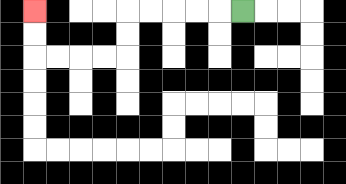{'start': '[10, 0]', 'end': '[1, 0]', 'path_directions': 'L,L,L,L,L,D,D,L,L,L,L,U,U', 'path_coordinates': '[[10, 0], [9, 0], [8, 0], [7, 0], [6, 0], [5, 0], [5, 1], [5, 2], [4, 2], [3, 2], [2, 2], [1, 2], [1, 1], [1, 0]]'}